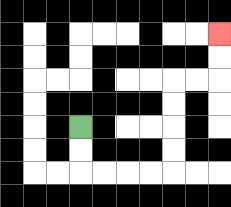{'start': '[3, 5]', 'end': '[9, 1]', 'path_directions': 'D,D,R,R,R,R,U,U,U,U,R,R,U,U', 'path_coordinates': '[[3, 5], [3, 6], [3, 7], [4, 7], [5, 7], [6, 7], [7, 7], [7, 6], [7, 5], [7, 4], [7, 3], [8, 3], [9, 3], [9, 2], [9, 1]]'}